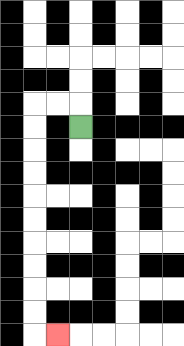{'start': '[3, 5]', 'end': '[2, 14]', 'path_directions': 'U,L,L,D,D,D,D,D,D,D,D,D,D,R', 'path_coordinates': '[[3, 5], [3, 4], [2, 4], [1, 4], [1, 5], [1, 6], [1, 7], [1, 8], [1, 9], [1, 10], [1, 11], [1, 12], [1, 13], [1, 14], [2, 14]]'}